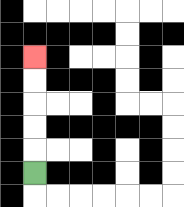{'start': '[1, 7]', 'end': '[1, 2]', 'path_directions': 'U,U,U,U,U', 'path_coordinates': '[[1, 7], [1, 6], [1, 5], [1, 4], [1, 3], [1, 2]]'}